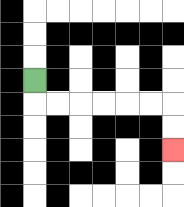{'start': '[1, 3]', 'end': '[7, 6]', 'path_directions': 'D,R,R,R,R,R,R,D,D', 'path_coordinates': '[[1, 3], [1, 4], [2, 4], [3, 4], [4, 4], [5, 4], [6, 4], [7, 4], [7, 5], [7, 6]]'}